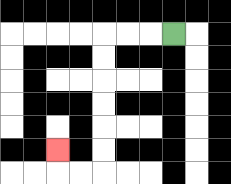{'start': '[7, 1]', 'end': '[2, 6]', 'path_directions': 'L,L,L,D,D,D,D,D,D,L,L,U', 'path_coordinates': '[[7, 1], [6, 1], [5, 1], [4, 1], [4, 2], [4, 3], [4, 4], [4, 5], [4, 6], [4, 7], [3, 7], [2, 7], [2, 6]]'}